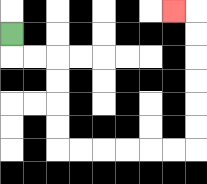{'start': '[0, 1]', 'end': '[7, 0]', 'path_directions': 'D,R,R,D,D,D,D,R,R,R,R,R,R,U,U,U,U,U,U,L', 'path_coordinates': '[[0, 1], [0, 2], [1, 2], [2, 2], [2, 3], [2, 4], [2, 5], [2, 6], [3, 6], [4, 6], [5, 6], [6, 6], [7, 6], [8, 6], [8, 5], [8, 4], [8, 3], [8, 2], [8, 1], [8, 0], [7, 0]]'}